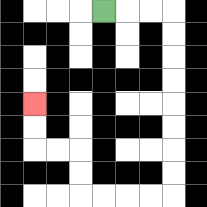{'start': '[4, 0]', 'end': '[1, 4]', 'path_directions': 'R,R,R,D,D,D,D,D,D,D,D,L,L,L,L,U,U,L,L,U,U', 'path_coordinates': '[[4, 0], [5, 0], [6, 0], [7, 0], [7, 1], [7, 2], [7, 3], [7, 4], [7, 5], [7, 6], [7, 7], [7, 8], [6, 8], [5, 8], [4, 8], [3, 8], [3, 7], [3, 6], [2, 6], [1, 6], [1, 5], [1, 4]]'}